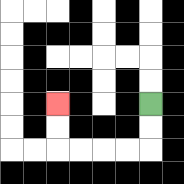{'start': '[6, 4]', 'end': '[2, 4]', 'path_directions': 'D,D,L,L,L,L,U,U', 'path_coordinates': '[[6, 4], [6, 5], [6, 6], [5, 6], [4, 6], [3, 6], [2, 6], [2, 5], [2, 4]]'}